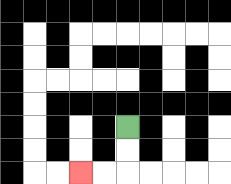{'start': '[5, 5]', 'end': '[3, 7]', 'path_directions': 'D,D,L,L', 'path_coordinates': '[[5, 5], [5, 6], [5, 7], [4, 7], [3, 7]]'}